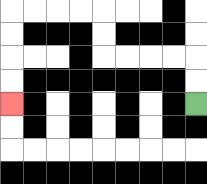{'start': '[8, 4]', 'end': '[0, 4]', 'path_directions': 'U,U,L,L,L,L,U,U,L,L,L,L,D,D,D,D', 'path_coordinates': '[[8, 4], [8, 3], [8, 2], [7, 2], [6, 2], [5, 2], [4, 2], [4, 1], [4, 0], [3, 0], [2, 0], [1, 0], [0, 0], [0, 1], [0, 2], [0, 3], [0, 4]]'}